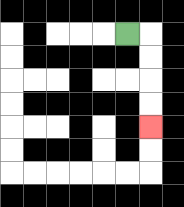{'start': '[5, 1]', 'end': '[6, 5]', 'path_directions': 'R,D,D,D,D', 'path_coordinates': '[[5, 1], [6, 1], [6, 2], [6, 3], [6, 4], [6, 5]]'}